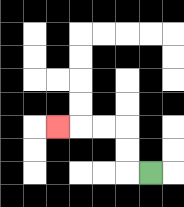{'start': '[6, 7]', 'end': '[2, 5]', 'path_directions': 'L,U,U,L,L,L', 'path_coordinates': '[[6, 7], [5, 7], [5, 6], [5, 5], [4, 5], [3, 5], [2, 5]]'}